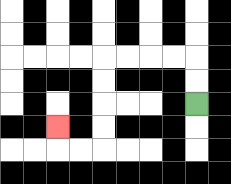{'start': '[8, 4]', 'end': '[2, 5]', 'path_directions': 'U,U,L,L,L,L,D,D,D,D,L,L,U', 'path_coordinates': '[[8, 4], [8, 3], [8, 2], [7, 2], [6, 2], [5, 2], [4, 2], [4, 3], [4, 4], [4, 5], [4, 6], [3, 6], [2, 6], [2, 5]]'}